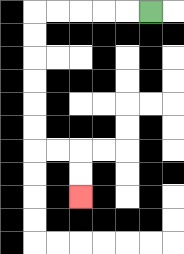{'start': '[6, 0]', 'end': '[3, 8]', 'path_directions': 'L,L,L,L,L,D,D,D,D,D,D,R,R,D,D', 'path_coordinates': '[[6, 0], [5, 0], [4, 0], [3, 0], [2, 0], [1, 0], [1, 1], [1, 2], [1, 3], [1, 4], [1, 5], [1, 6], [2, 6], [3, 6], [3, 7], [3, 8]]'}